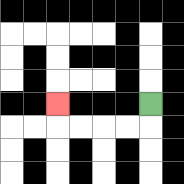{'start': '[6, 4]', 'end': '[2, 4]', 'path_directions': 'D,L,L,L,L,U', 'path_coordinates': '[[6, 4], [6, 5], [5, 5], [4, 5], [3, 5], [2, 5], [2, 4]]'}